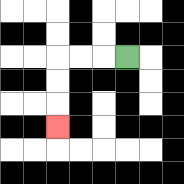{'start': '[5, 2]', 'end': '[2, 5]', 'path_directions': 'L,L,L,D,D,D', 'path_coordinates': '[[5, 2], [4, 2], [3, 2], [2, 2], [2, 3], [2, 4], [2, 5]]'}